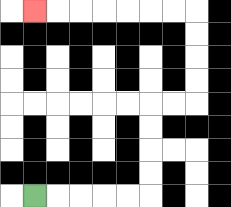{'start': '[1, 8]', 'end': '[1, 0]', 'path_directions': 'R,R,R,R,R,U,U,U,U,R,R,U,U,U,U,L,L,L,L,L,L,L', 'path_coordinates': '[[1, 8], [2, 8], [3, 8], [4, 8], [5, 8], [6, 8], [6, 7], [6, 6], [6, 5], [6, 4], [7, 4], [8, 4], [8, 3], [8, 2], [8, 1], [8, 0], [7, 0], [6, 0], [5, 0], [4, 0], [3, 0], [2, 0], [1, 0]]'}